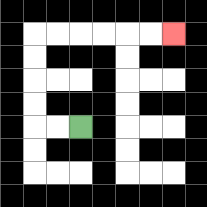{'start': '[3, 5]', 'end': '[7, 1]', 'path_directions': 'L,L,U,U,U,U,R,R,R,R,R,R', 'path_coordinates': '[[3, 5], [2, 5], [1, 5], [1, 4], [1, 3], [1, 2], [1, 1], [2, 1], [3, 1], [4, 1], [5, 1], [6, 1], [7, 1]]'}